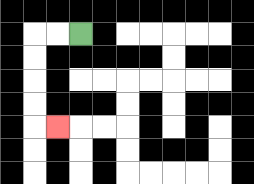{'start': '[3, 1]', 'end': '[2, 5]', 'path_directions': 'L,L,D,D,D,D,R', 'path_coordinates': '[[3, 1], [2, 1], [1, 1], [1, 2], [1, 3], [1, 4], [1, 5], [2, 5]]'}